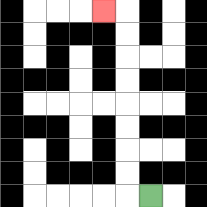{'start': '[6, 8]', 'end': '[4, 0]', 'path_directions': 'L,U,U,U,U,U,U,U,U,L', 'path_coordinates': '[[6, 8], [5, 8], [5, 7], [5, 6], [5, 5], [5, 4], [5, 3], [5, 2], [5, 1], [5, 0], [4, 0]]'}